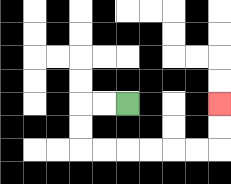{'start': '[5, 4]', 'end': '[9, 4]', 'path_directions': 'L,L,D,D,R,R,R,R,R,R,U,U', 'path_coordinates': '[[5, 4], [4, 4], [3, 4], [3, 5], [3, 6], [4, 6], [5, 6], [6, 6], [7, 6], [8, 6], [9, 6], [9, 5], [9, 4]]'}